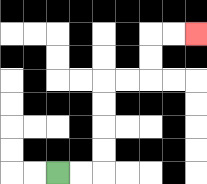{'start': '[2, 7]', 'end': '[8, 1]', 'path_directions': 'R,R,U,U,U,U,R,R,U,U,R,R', 'path_coordinates': '[[2, 7], [3, 7], [4, 7], [4, 6], [4, 5], [4, 4], [4, 3], [5, 3], [6, 3], [6, 2], [6, 1], [7, 1], [8, 1]]'}